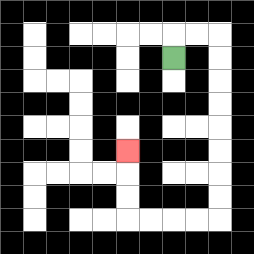{'start': '[7, 2]', 'end': '[5, 6]', 'path_directions': 'U,R,R,D,D,D,D,D,D,D,D,L,L,L,L,U,U,U', 'path_coordinates': '[[7, 2], [7, 1], [8, 1], [9, 1], [9, 2], [9, 3], [9, 4], [9, 5], [9, 6], [9, 7], [9, 8], [9, 9], [8, 9], [7, 9], [6, 9], [5, 9], [5, 8], [5, 7], [5, 6]]'}